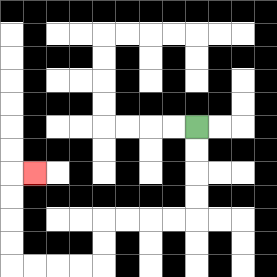{'start': '[8, 5]', 'end': '[1, 7]', 'path_directions': 'D,D,D,D,L,L,L,L,D,D,L,L,L,L,U,U,U,U,R', 'path_coordinates': '[[8, 5], [8, 6], [8, 7], [8, 8], [8, 9], [7, 9], [6, 9], [5, 9], [4, 9], [4, 10], [4, 11], [3, 11], [2, 11], [1, 11], [0, 11], [0, 10], [0, 9], [0, 8], [0, 7], [1, 7]]'}